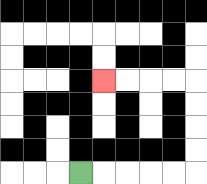{'start': '[3, 7]', 'end': '[4, 3]', 'path_directions': 'R,R,R,R,R,U,U,U,U,L,L,L,L', 'path_coordinates': '[[3, 7], [4, 7], [5, 7], [6, 7], [7, 7], [8, 7], [8, 6], [8, 5], [8, 4], [8, 3], [7, 3], [6, 3], [5, 3], [4, 3]]'}